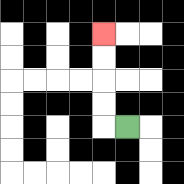{'start': '[5, 5]', 'end': '[4, 1]', 'path_directions': 'L,U,U,U,U', 'path_coordinates': '[[5, 5], [4, 5], [4, 4], [4, 3], [4, 2], [4, 1]]'}